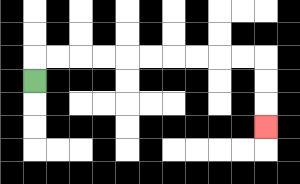{'start': '[1, 3]', 'end': '[11, 5]', 'path_directions': 'U,R,R,R,R,R,R,R,R,R,R,D,D,D', 'path_coordinates': '[[1, 3], [1, 2], [2, 2], [3, 2], [4, 2], [5, 2], [6, 2], [7, 2], [8, 2], [9, 2], [10, 2], [11, 2], [11, 3], [11, 4], [11, 5]]'}